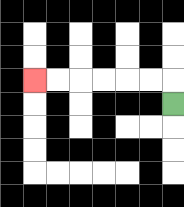{'start': '[7, 4]', 'end': '[1, 3]', 'path_directions': 'U,L,L,L,L,L,L', 'path_coordinates': '[[7, 4], [7, 3], [6, 3], [5, 3], [4, 3], [3, 3], [2, 3], [1, 3]]'}